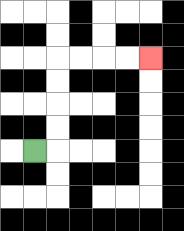{'start': '[1, 6]', 'end': '[6, 2]', 'path_directions': 'R,U,U,U,U,R,R,R,R', 'path_coordinates': '[[1, 6], [2, 6], [2, 5], [2, 4], [2, 3], [2, 2], [3, 2], [4, 2], [5, 2], [6, 2]]'}